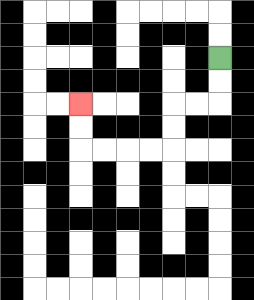{'start': '[9, 2]', 'end': '[3, 4]', 'path_directions': 'D,D,L,L,D,D,L,L,L,L,U,U', 'path_coordinates': '[[9, 2], [9, 3], [9, 4], [8, 4], [7, 4], [7, 5], [7, 6], [6, 6], [5, 6], [4, 6], [3, 6], [3, 5], [3, 4]]'}